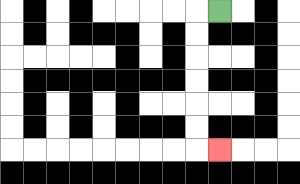{'start': '[9, 0]', 'end': '[9, 6]', 'path_directions': 'L,D,D,D,D,D,D,R', 'path_coordinates': '[[9, 0], [8, 0], [8, 1], [8, 2], [8, 3], [8, 4], [8, 5], [8, 6], [9, 6]]'}